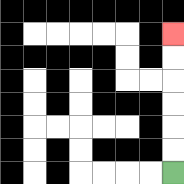{'start': '[7, 7]', 'end': '[7, 1]', 'path_directions': 'U,U,U,U,U,U', 'path_coordinates': '[[7, 7], [7, 6], [7, 5], [7, 4], [7, 3], [7, 2], [7, 1]]'}